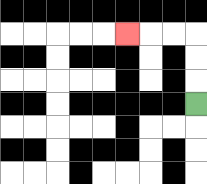{'start': '[8, 4]', 'end': '[5, 1]', 'path_directions': 'U,U,U,L,L,L', 'path_coordinates': '[[8, 4], [8, 3], [8, 2], [8, 1], [7, 1], [6, 1], [5, 1]]'}